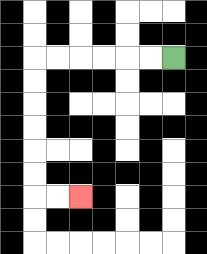{'start': '[7, 2]', 'end': '[3, 8]', 'path_directions': 'L,L,L,L,L,L,D,D,D,D,D,D,R,R', 'path_coordinates': '[[7, 2], [6, 2], [5, 2], [4, 2], [3, 2], [2, 2], [1, 2], [1, 3], [1, 4], [1, 5], [1, 6], [1, 7], [1, 8], [2, 8], [3, 8]]'}